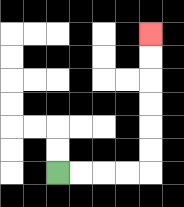{'start': '[2, 7]', 'end': '[6, 1]', 'path_directions': 'R,R,R,R,U,U,U,U,U,U', 'path_coordinates': '[[2, 7], [3, 7], [4, 7], [5, 7], [6, 7], [6, 6], [6, 5], [6, 4], [6, 3], [6, 2], [6, 1]]'}